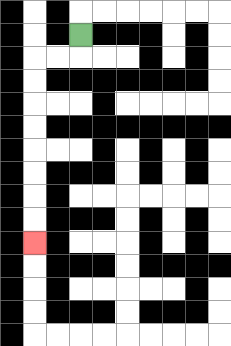{'start': '[3, 1]', 'end': '[1, 10]', 'path_directions': 'D,L,L,D,D,D,D,D,D,D,D', 'path_coordinates': '[[3, 1], [3, 2], [2, 2], [1, 2], [1, 3], [1, 4], [1, 5], [1, 6], [1, 7], [1, 8], [1, 9], [1, 10]]'}